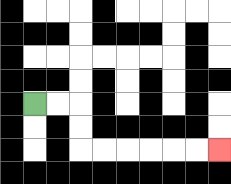{'start': '[1, 4]', 'end': '[9, 6]', 'path_directions': 'R,R,D,D,R,R,R,R,R,R', 'path_coordinates': '[[1, 4], [2, 4], [3, 4], [3, 5], [3, 6], [4, 6], [5, 6], [6, 6], [7, 6], [8, 6], [9, 6]]'}